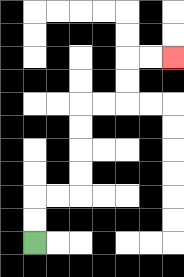{'start': '[1, 10]', 'end': '[7, 2]', 'path_directions': 'U,U,R,R,U,U,U,U,R,R,U,U,R,R', 'path_coordinates': '[[1, 10], [1, 9], [1, 8], [2, 8], [3, 8], [3, 7], [3, 6], [3, 5], [3, 4], [4, 4], [5, 4], [5, 3], [5, 2], [6, 2], [7, 2]]'}